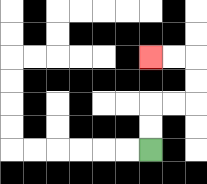{'start': '[6, 6]', 'end': '[6, 2]', 'path_directions': 'U,U,R,R,U,U,L,L', 'path_coordinates': '[[6, 6], [6, 5], [6, 4], [7, 4], [8, 4], [8, 3], [8, 2], [7, 2], [6, 2]]'}